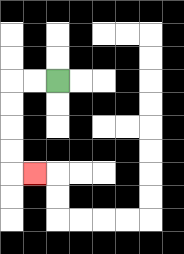{'start': '[2, 3]', 'end': '[1, 7]', 'path_directions': 'L,L,D,D,D,D,R', 'path_coordinates': '[[2, 3], [1, 3], [0, 3], [0, 4], [0, 5], [0, 6], [0, 7], [1, 7]]'}